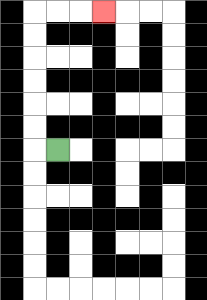{'start': '[2, 6]', 'end': '[4, 0]', 'path_directions': 'L,U,U,U,U,U,U,R,R,R', 'path_coordinates': '[[2, 6], [1, 6], [1, 5], [1, 4], [1, 3], [1, 2], [1, 1], [1, 0], [2, 0], [3, 0], [4, 0]]'}